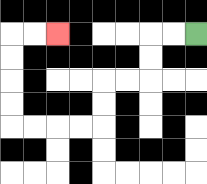{'start': '[8, 1]', 'end': '[2, 1]', 'path_directions': 'L,L,D,D,L,L,D,D,L,L,L,L,U,U,U,U,R,R', 'path_coordinates': '[[8, 1], [7, 1], [6, 1], [6, 2], [6, 3], [5, 3], [4, 3], [4, 4], [4, 5], [3, 5], [2, 5], [1, 5], [0, 5], [0, 4], [0, 3], [0, 2], [0, 1], [1, 1], [2, 1]]'}